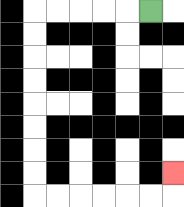{'start': '[6, 0]', 'end': '[7, 7]', 'path_directions': 'L,L,L,L,L,D,D,D,D,D,D,D,D,R,R,R,R,R,R,U', 'path_coordinates': '[[6, 0], [5, 0], [4, 0], [3, 0], [2, 0], [1, 0], [1, 1], [1, 2], [1, 3], [1, 4], [1, 5], [1, 6], [1, 7], [1, 8], [2, 8], [3, 8], [4, 8], [5, 8], [6, 8], [7, 8], [7, 7]]'}